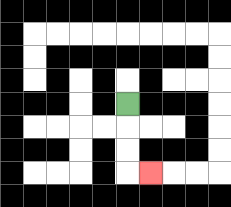{'start': '[5, 4]', 'end': '[6, 7]', 'path_directions': 'D,D,D,R', 'path_coordinates': '[[5, 4], [5, 5], [5, 6], [5, 7], [6, 7]]'}